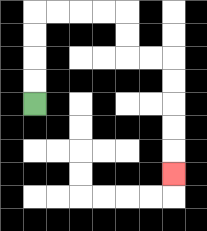{'start': '[1, 4]', 'end': '[7, 7]', 'path_directions': 'U,U,U,U,R,R,R,R,D,D,R,R,D,D,D,D,D', 'path_coordinates': '[[1, 4], [1, 3], [1, 2], [1, 1], [1, 0], [2, 0], [3, 0], [4, 0], [5, 0], [5, 1], [5, 2], [6, 2], [7, 2], [7, 3], [7, 4], [7, 5], [7, 6], [7, 7]]'}